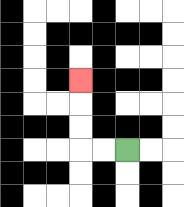{'start': '[5, 6]', 'end': '[3, 3]', 'path_directions': 'L,L,U,U,U', 'path_coordinates': '[[5, 6], [4, 6], [3, 6], [3, 5], [3, 4], [3, 3]]'}